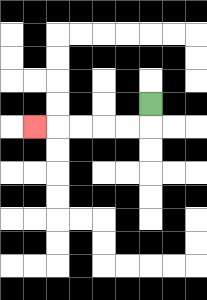{'start': '[6, 4]', 'end': '[1, 5]', 'path_directions': 'D,L,L,L,L,L', 'path_coordinates': '[[6, 4], [6, 5], [5, 5], [4, 5], [3, 5], [2, 5], [1, 5]]'}